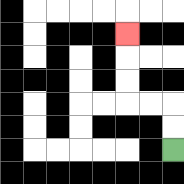{'start': '[7, 6]', 'end': '[5, 1]', 'path_directions': 'U,U,L,L,U,U,U', 'path_coordinates': '[[7, 6], [7, 5], [7, 4], [6, 4], [5, 4], [5, 3], [5, 2], [5, 1]]'}